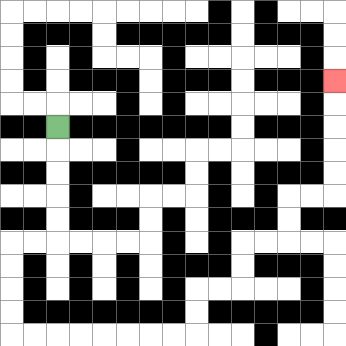{'start': '[2, 5]', 'end': '[14, 3]', 'path_directions': 'D,D,D,D,D,L,L,D,D,D,D,R,R,R,R,R,R,R,R,U,U,R,R,U,U,R,R,U,U,R,R,U,U,U,U,U', 'path_coordinates': '[[2, 5], [2, 6], [2, 7], [2, 8], [2, 9], [2, 10], [1, 10], [0, 10], [0, 11], [0, 12], [0, 13], [0, 14], [1, 14], [2, 14], [3, 14], [4, 14], [5, 14], [6, 14], [7, 14], [8, 14], [8, 13], [8, 12], [9, 12], [10, 12], [10, 11], [10, 10], [11, 10], [12, 10], [12, 9], [12, 8], [13, 8], [14, 8], [14, 7], [14, 6], [14, 5], [14, 4], [14, 3]]'}